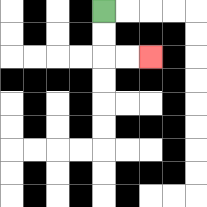{'start': '[4, 0]', 'end': '[6, 2]', 'path_directions': 'D,D,R,R', 'path_coordinates': '[[4, 0], [4, 1], [4, 2], [5, 2], [6, 2]]'}